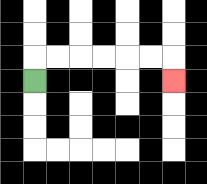{'start': '[1, 3]', 'end': '[7, 3]', 'path_directions': 'U,R,R,R,R,R,R,D', 'path_coordinates': '[[1, 3], [1, 2], [2, 2], [3, 2], [4, 2], [5, 2], [6, 2], [7, 2], [7, 3]]'}